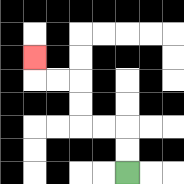{'start': '[5, 7]', 'end': '[1, 2]', 'path_directions': 'U,U,L,L,U,U,L,L,U', 'path_coordinates': '[[5, 7], [5, 6], [5, 5], [4, 5], [3, 5], [3, 4], [3, 3], [2, 3], [1, 3], [1, 2]]'}